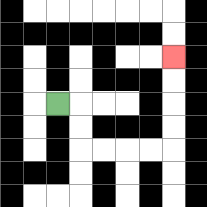{'start': '[2, 4]', 'end': '[7, 2]', 'path_directions': 'R,D,D,R,R,R,R,U,U,U,U', 'path_coordinates': '[[2, 4], [3, 4], [3, 5], [3, 6], [4, 6], [5, 6], [6, 6], [7, 6], [7, 5], [7, 4], [7, 3], [7, 2]]'}